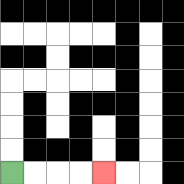{'start': '[0, 7]', 'end': '[4, 7]', 'path_directions': 'R,R,R,R', 'path_coordinates': '[[0, 7], [1, 7], [2, 7], [3, 7], [4, 7]]'}